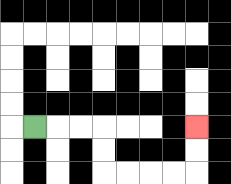{'start': '[1, 5]', 'end': '[8, 5]', 'path_directions': 'R,R,R,D,D,R,R,R,R,U,U', 'path_coordinates': '[[1, 5], [2, 5], [3, 5], [4, 5], [4, 6], [4, 7], [5, 7], [6, 7], [7, 7], [8, 7], [8, 6], [8, 5]]'}